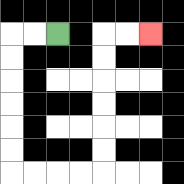{'start': '[2, 1]', 'end': '[6, 1]', 'path_directions': 'L,L,D,D,D,D,D,D,R,R,R,R,U,U,U,U,U,U,R,R', 'path_coordinates': '[[2, 1], [1, 1], [0, 1], [0, 2], [0, 3], [0, 4], [0, 5], [0, 6], [0, 7], [1, 7], [2, 7], [3, 7], [4, 7], [4, 6], [4, 5], [4, 4], [4, 3], [4, 2], [4, 1], [5, 1], [6, 1]]'}